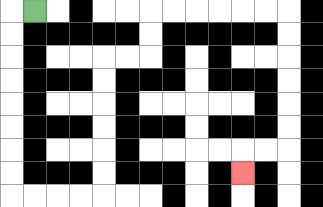{'start': '[1, 0]', 'end': '[10, 7]', 'path_directions': 'L,D,D,D,D,D,D,D,D,R,R,R,R,U,U,U,U,U,U,R,R,U,U,R,R,R,R,R,R,D,D,D,D,D,D,L,L,D', 'path_coordinates': '[[1, 0], [0, 0], [0, 1], [0, 2], [0, 3], [0, 4], [0, 5], [0, 6], [0, 7], [0, 8], [1, 8], [2, 8], [3, 8], [4, 8], [4, 7], [4, 6], [4, 5], [4, 4], [4, 3], [4, 2], [5, 2], [6, 2], [6, 1], [6, 0], [7, 0], [8, 0], [9, 0], [10, 0], [11, 0], [12, 0], [12, 1], [12, 2], [12, 3], [12, 4], [12, 5], [12, 6], [11, 6], [10, 6], [10, 7]]'}